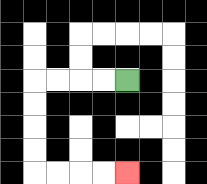{'start': '[5, 3]', 'end': '[5, 7]', 'path_directions': 'L,L,L,L,D,D,D,D,R,R,R,R', 'path_coordinates': '[[5, 3], [4, 3], [3, 3], [2, 3], [1, 3], [1, 4], [1, 5], [1, 6], [1, 7], [2, 7], [3, 7], [4, 7], [5, 7]]'}